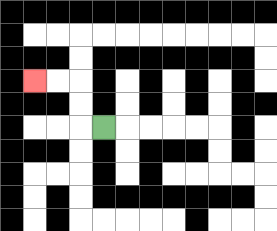{'start': '[4, 5]', 'end': '[1, 3]', 'path_directions': 'L,U,U,L,L', 'path_coordinates': '[[4, 5], [3, 5], [3, 4], [3, 3], [2, 3], [1, 3]]'}